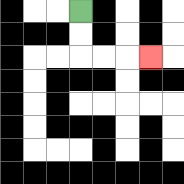{'start': '[3, 0]', 'end': '[6, 2]', 'path_directions': 'D,D,R,R,R', 'path_coordinates': '[[3, 0], [3, 1], [3, 2], [4, 2], [5, 2], [6, 2]]'}